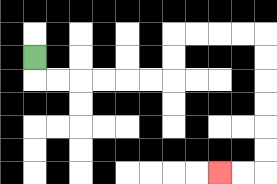{'start': '[1, 2]', 'end': '[9, 7]', 'path_directions': 'D,R,R,R,R,R,R,U,U,R,R,R,R,D,D,D,D,D,D,L,L', 'path_coordinates': '[[1, 2], [1, 3], [2, 3], [3, 3], [4, 3], [5, 3], [6, 3], [7, 3], [7, 2], [7, 1], [8, 1], [9, 1], [10, 1], [11, 1], [11, 2], [11, 3], [11, 4], [11, 5], [11, 6], [11, 7], [10, 7], [9, 7]]'}